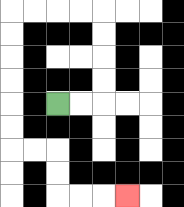{'start': '[2, 4]', 'end': '[5, 8]', 'path_directions': 'R,R,U,U,U,U,L,L,L,L,D,D,D,D,D,D,R,R,D,D,R,R,R', 'path_coordinates': '[[2, 4], [3, 4], [4, 4], [4, 3], [4, 2], [4, 1], [4, 0], [3, 0], [2, 0], [1, 0], [0, 0], [0, 1], [0, 2], [0, 3], [0, 4], [0, 5], [0, 6], [1, 6], [2, 6], [2, 7], [2, 8], [3, 8], [4, 8], [5, 8]]'}